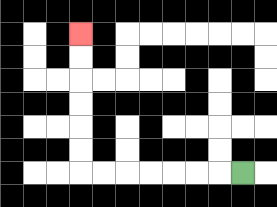{'start': '[10, 7]', 'end': '[3, 1]', 'path_directions': 'L,L,L,L,L,L,L,U,U,U,U,U,U', 'path_coordinates': '[[10, 7], [9, 7], [8, 7], [7, 7], [6, 7], [5, 7], [4, 7], [3, 7], [3, 6], [3, 5], [3, 4], [3, 3], [3, 2], [3, 1]]'}